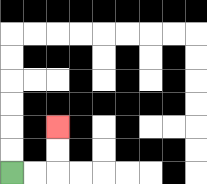{'start': '[0, 7]', 'end': '[2, 5]', 'path_directions': 'R,R,U,U', 'path_coordinates': '[[0, 7], [1, 7], [2, 7], [2, 6], [2, 5]]'}